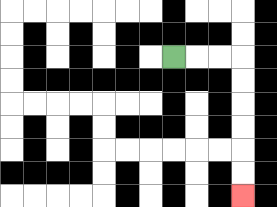{'start': '[7, 2]', 'end': '[10, 8]', 'path_directions': 'R,R,R,D,D,D,D,D,D', 'path_coordinates': '[[7, 2], [8, 2], [9, 2], [10, 2], [10, 3], [10, 4], [10, 5], [10, 6], [10, 7], [10, 8]]'}